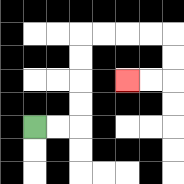{'start': '[1, 5]', 'end': '[5, 3]', 'path_directions': 'R,R,U,U,U,U,R,R,R,R,D,D,L,L', 'path_coordinates': '[[1, 5], [2, 5], [3, 5], [3, 4], [3, 3], [3, 2], [3, 1], [4, 1], [5, 1], [6, 1], [7, 1], [7, 2], [7, 3], [6, 3], [5, 3]]'}